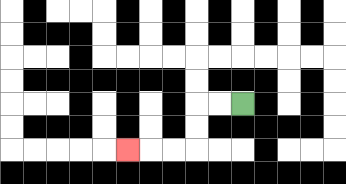{'start': '[10, 4]', 'end': '[5, 6]', 'path_directions': 'L,L,D,D,L,L,L', 'path_coordinates': '[[10, 4], [9, 4], [8, 4], [8, 5], [8, 6], [7, 6], [6, 6], [5, 6]]'}